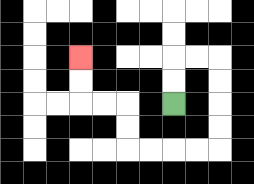{'start': '[7, 4]', 'end': '[3, 2]', 'path_directions': 'U,U,R,R,D,D,D,D,L,L,L,L,U,U,L,L,U,U', 'path_coordinates': '[[7, 4], [7, 3], [7, 2], [8, 2], [9, 2], [9, 3], [9, 4], [9, 5], [9, 6], [8, 6], [7, 6], [6, 6], [5, 6], [5, 5], [5, 4], [4, 4], [3, 4], [3, 3], [3, 2]]'}